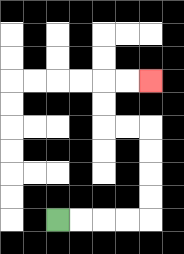{'start': '[2, 9]', 'end': '[6, 3]', 'path_directions': 'R,R,R,R,U,U,U,U,L,L,U,U,R,R', 'path_coordinates': '[[2, 9], [3, 9], [4, 9], [5, 9], [6, 9], [6, 8], [6, 7], [6, 6], [6, 5], [5, 5], [4, 5], [4, 4], [4, 3], [5, 3], [6, 3]]'}